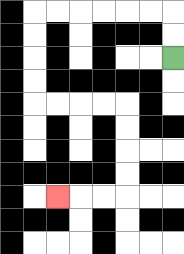{'start': '[7, 2]', 'end': '[2, 8]', 'path_directions': 'U,U,L,L,L,L,L,L,D,D,D,D,R,R,R,R,D,D,D,D,L,L,L', 'path_coordinates': '[[7, 2], [7, 1], [7, 0], [6, 0], [5, 0], [4, 0], [3, 0], [2, 0], [1, 0], [1, 1], [1, 2], [1, 3], [1, 4], [2, 4], [3, 4], [4, 4], [5, 4], [5, 5], [5, 6], [5, 7], [5, 8], [4, 8], [3, 8], [2, 8]]'}